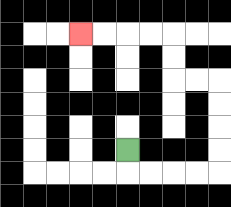{'start': '[5, 6]', 'end': '[3, 1]', 'path_directions': 'D,R,R,R,R,U,U,U,U,L,L,U,U,L,L,L,L', 'path_coordinates': '[[5, 6], [5, 7], [6, 7], [7, 7], [8, 7], [9, 7], [9, 6], [9, 5], [9, 4], [9, 3], [8, 3], [7, 3], [7, 2], [7, 1], [6, 1], [5, 1], [4, 1], [3, 1]]'}